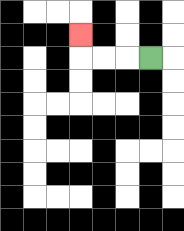{'start': '[6, 2]', 'end': '[3, 1]', 'path_directions': 'L,L,L,U', 'path_coordinates': '[[6, 2], [5, 2], [4, 2], [3, 2], [3, 1]]'}